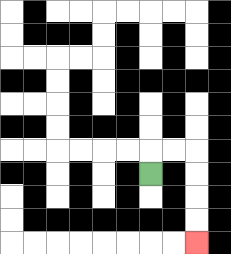{'start': '[6, 7]', 'end': '[8, 10]', 'path_directions': 'U,R,R,D,D,D,D', 'path_coordinates': '[[6, 7], [6, 6], [7, 6], [8, 6], [8, 7], [8, 8], [8, 9], [8, 10]]'}